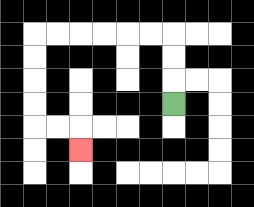{'start': '[7, 4]', 'end': '[3, 6]', 'path_directions': 'U,U,U,L,L,L,L,L,L,D,D,D,D,R,R,D', 'path_coordinates': '[[7, 4], [7, 3], [7, 2], [7, 1], [6, 1], [5, 1], [4, 1], [3, 1], [2, 1], [1, 1], [1, 2], [1, 3], [1, 4], [1, 5], [2, 5], [3, 5], [3, 6]]'}